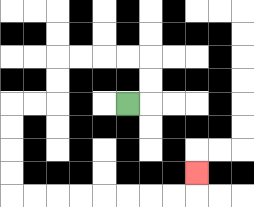{'start': '[5, 4]', 'end': '[8, 7]', 'path_directions': 'R,U,U,L,L,L,L,D,D,L,L,D,D,D,D,R,R,R,R,R,R,R,R,U', 'path_coordinates': '[[5, 4], [6, 4], [6, 3], [6, 2], [5, 2], [4, 2], [3, 2], [2, 2], [2, 3], [2, 4], [1, 4], [0, 4], [0, 5], [0, 6], [0, 7], [0, 8], [1, 8], [2, 8], [3, 8], [4, 8], [5, 8], [6, 8], [7, 8], [8, 8], [8, 7]]'}